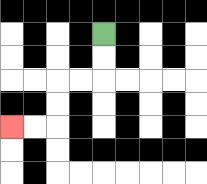{'start': '[4, 1]', 'end': '[0, 5]', 'path_directions': 'D,D,L,L,D,D,L,L', 'path_coordinates': '[[4, 1], [4, 2], [4, 3], [3, 3], [2, 3], [2, 4], [2, 5], [1, 5], [0, 5]]'}